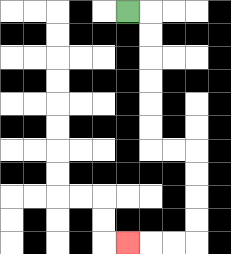{'start': '[5, 0]', 'end': '[5, 10]', 'path_directions': 'R,D,D,D,D,D,D,R,R,D,D,D,D,L,L,L', 'path_coordinates': '[[5, 0], [6, 0], [6, 1], [6, 2], [6, 3], [6, 4], [6, 5], [6, 6], [7, 6], [8, 6], [8, 7], [8, 8], [8, 9], [8, 10], [7, 10], [6, 10], [5, 10]]'}